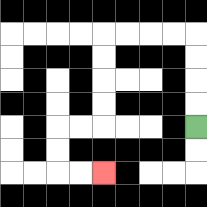{'start': '[8, 5]', 'end': '[4, 7]', 'path_directions': 'U,U,U,U,L,L,L,L,D,D,D,D,L,L,D,D,R,R', 'path_coordinates': '[[8, 5], [8, 4], [8, 3], [8, 2], [8, 1], [7, 1], [6, 1], [5, 1], [4, 1], [4, 2], [4, 3], [4, 4], [4, 5], [3, 5], [2, 5], [2, 6], [2, 7], [3, 7], [4, 7]]'}